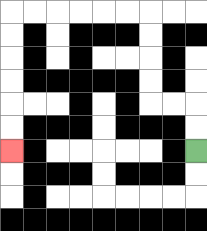{'start': '[8, 6]', 'end': '[0, 6]', 'path_directions': 'U,U,L,L,U,U,U,U,L,L,L,L,L,L,D,D,D,D,D,D', 'path_coordinates': '[[8, 6], [8, 5], [8, 4], [7, 4], [6, 4], [6, 3], [6, 2], [6, 1], [6, 0], [5, 0], [4, 0], [3, 0], [2, 0], [1, 0], [0, 0], [0, 1], [0, 2], [0, 3], [0, 4], [0, 5], [0, 6]]'}